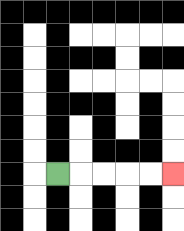{'start': '[2, 7]', 'end': '[7, 7]', 'path_directions': 'R,R,R,R,R', 'path_coordinates': '[[2, 7], [3, 7], [4, 7], [5, 7], [6, 7], [7, 7]]'}